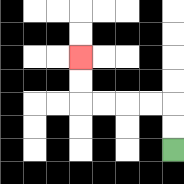{'start': '[7, 6]', 'end': '[3, 2]', 'path_directions': 'U,U,L,L,L,L,U,U', 'path_coordinates': '[[7, 6], [7, 5], [7, 4], [6, 4], [5, 4], [4, 4], [3, 4], [3, 3], [3, 2]]'}